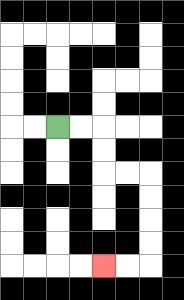{'start': '[2, 5]', 'end': '[4, 11]', 'path_directions': 'R,R,D,D,R,R,D,D,D,D,L,L', 'path_coordinates': '[[2, 5], [3, 5], [4, 5], [4, 6], [4, 7], [5, 7], [6, 7], [6, 8], [6, 9], [6, 10], [6, 11], [5, 11], [4, 11]]'}